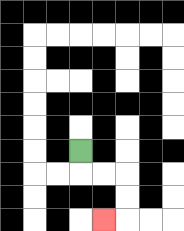{'start': '[3, 6]', 'end': '[4, 9]', 'path_directions': 'D,R,R,D,D,L', 'path_coordinates': '[[3, 6], [3, 7], [4, 7], [5, 7], [5, 8], [5, 9], [4, 9]]'}